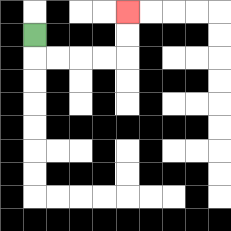{'start': '[1, 1]', 'end': '[5, 0]', 'path_directions': 'D,R,R,R,R,U,U', 'path_coordinates': '[[1, 1], [1, 2], [2, 2], [3, 2], [4, 2], [5, 2], [5, 1], [5, 0]]'}